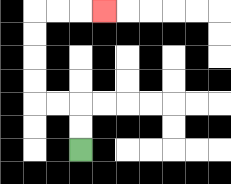{'start': '[3, 6]', 'end': '[4, 0]', 'path_directions': 'U,U,L,L,U,U,U,U,R,R,R', 'path_coordinates': '[[3, 6], [3, 5], [3, 4], [2, 4], [1, 4], [1, 3], [1, 2], [1, 1], [1, 0], [2, 0], [3, 0], [4, 0]]'}